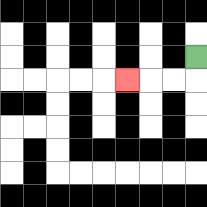{'start': '[8, 2]', 'end': '[5, 3]', 'path_directions': 'D,L,L,L', 'path_coordinates': '[[8, 2], [8, 3], [7, 3], [6, 3], [5, 3]]'}